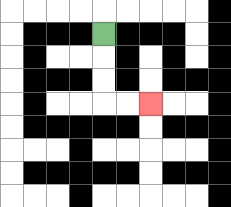{'start': '[4, 1]', 'end': '[6, 4]', 'path_directions': 'D,D,D,R,R', 'path_coordinates': '[[4, 1], [4, 2], [4, 3], [4, 4], [5, 4], [6, 4]]'}